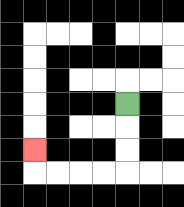{'start': '[5, 4]', 'end': '[1, 6]', 'path_directions': 'D,D,D,L,L,L,L,U', 'path_coordinates': '[[5, 4], [5, 5], [5, 6], [5, 7], [4, 7], [3, 7], [2, 7], [1, 7], [1, 6]]'}